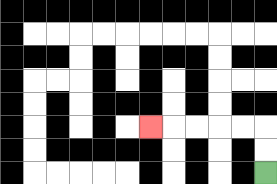{'start': '[11, 7]', 'end': '[6, 5]', 'path_directions': 'U,U,L,L,L,L,L', 'path_coordinates': '[[11, 7], [11, 6], [11, 5], [10, 5], [9, 5], [8, 5], [7, 5], [6, 5]]'}